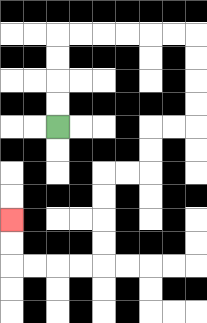{'start': '[2, 5]', 'end': '[0, 9]', 'path_directions': 'U,U,U,U,R,R,R,R,R,R,D,D,D,D,L,L,D,D,L,L,D,D,D,D,L,L,L,L,U,U', 'path_coordinates': '[[2, 5], [2, 4], [2, 3], [2, 2], [2, 1], [3, 1], [4, 1], [5, 1], [6, 1], [7, 1], [8, 1], [8, 2], [8, 3], [8, 4], [8, 5], [7, 5], [6, 5], [6, 6], [6, 7], [5, 7], [4, 7], [4, 8], [4, 9], [4, 10], [4, 11], [3, 11], [2, 11], [1, 11], [0, 11], [0, 10], [0, 9]]'}